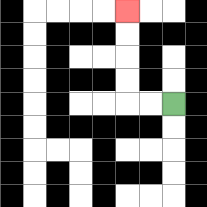{'start': '[7, 4]', 'end': '[5, 0]', 'path_directions': 'L,L,U,U,U,U', 'path_coordinates': '[[7, 4], [6, 4], [5, 4], [5, 3], [5, 2], [5, 1], [5, 0]]'}